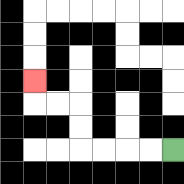{'start': '[7, 6]', 'end': '[1, 3]', 'path_directions': 'L,L,L,L,U,U,L,L,U', 'path_coordinates': '[[7, 6], [6, 6], [5, 6], [4, 6], [3, 6], [3, 5], [3, 4], [2, 4], [1, 4], [1, 3]]'}